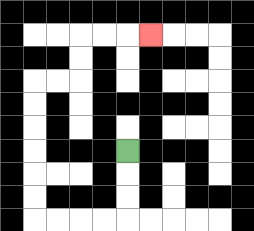{'start': '[5, 6]', 'end': '[6, 1]', 'path_directions': 'D,D,D,L,L,L,L,U,U,U,U,U,U,R,R,U,U,R,R,R', 'path_coordinates': '[[5, 6], [5, 7], [5, 8], [5, 9], [4, 9], [3, 9], [2, 9], [1, 9], [1, 8], [1, 7], [1, 6], [1, 5], [1, 4], [1, 3], [2, 3], [3, 3], [3, 2], [3, 1], [4, 1], [5, 1], [6, 1]]'}